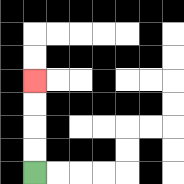{'start': '[1, 7]', 'end': '[1, 3]', 'path_directions': 'U,U,U,U', 'path_coordinates': '[[1, 7], [1, 6], [1, 5], [1, 4], [1, 3]]'}